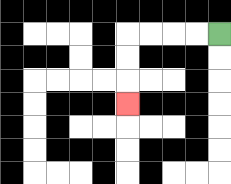{'start': '[9, 1]', 'end': '[5, 4]', 'path_directions': 'L,L,L,L,D,D,D', 'path_coordinates': '[[9, 1], [8, 1], [7, 1], [6, 1], [5, 1], [5, 2], [5, 3], [5, 4]]'}